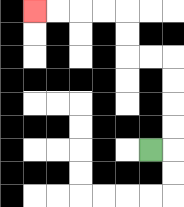{'start': '[6, 6]', 'end': '[1, 0]', 'path_directions': 'R,U,U,U,U,L,L,U,U,L,L,L,L', 'path_coordinates': '[[6, 6], [7, 6], [7, 5], [7, 4], [7, 3], [7, 2], [6, 2], [5, 2], [5, 1], [5, 0], [4, 0], [3, 0], [2, 0], [1, 0]]'}